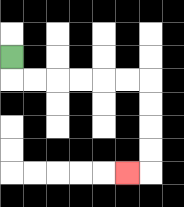{'start': '[0, 2]', 'end': '[5, 7]', 'path_directions': 'D,R,R,R,R,R,R,D,D,D,D,L', 'path_coordinates': '[[0, 2], [0, 3], [1, 3], [2, 3], [3, 3], [4, 3], [5, 3], [6, 3], [6, 4], [6, 5], [6, 6], [6, 7], [5, 7]]'}